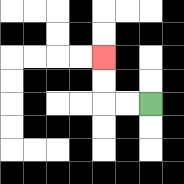{'start': '[6, 4]', 'end': '[4, 2]', 'path_directions': 'L,L,U,U', 'path_coordinates': '[[6, 4], [5, 4], [4, 4], [4, 3], [4, 2]]'}